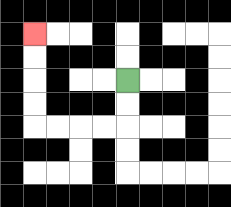{'start': '[5, 3]', 'end': '[1, 1]', 'path_directions': 'D,D,L,L,L,L,U,U,U,U', 'path_coordinates': '[[5, 3], [5, 4], [5, 5], [4, 5], [3, 5], [2, 5], [1, 5], [1, 4], [1, 3], [1, 2], [1, 1]]'}